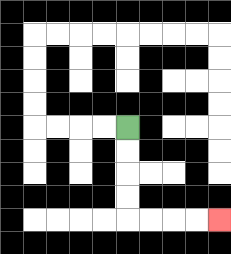{'start': '[5, 5]', 'end': '[9, 9]', 'path_directions': 'D,D,D,D,R,R,R,R', 'path_coordinates': '[[5, 5], [5, 6], [5, 7], [5, 8], [5, 9], [6, 9], [7, 9], [8, 9], [9, 9]]'}